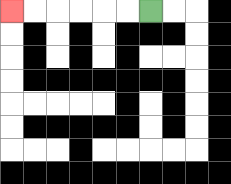{'start': '[6, 0]', 'end': '[0, 0]', 'path_directions': 'L,L,L,L,L,L', 'path_coordinates': '[[6, 0], [5, 0], [4, 0], [3, 0], [2, 0], [1, 0], [0, 0]]'}